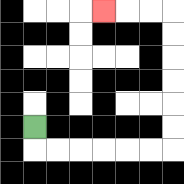{'start': '[1, 5]', 'end': '[4, 0]', 'path_directions': 'D,R,R,R,R,R,R,U,U,U,U,U,U,L,L,L', 'path_coordinates': '[[1, 5], [1, 6], [2, 6], [3, 6], [4, 6], [5, 6], [6, 6], [7, 6], [7, 5], [7, 4], [7, 3], [7, 2], [7, 1], [7, 0], [6, 0], [5, 0], [4, 0]]'}